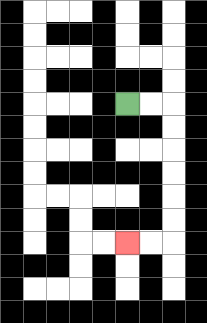{'start': '[5, 4]', 'end': '[5, 10]', 'path_directions': 'R,R,D,D,D,D,D,D,L,L', 'path_coordinates': '[[5, 4], [6, 4], [7, 4], [7, 5], [7, 6], [7, 7], [7, 8], [7, 9], [7, 10], [6, 10], [5, 10]]'}